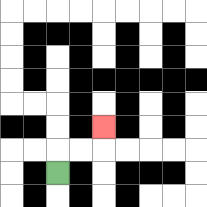{'start': '[2, 7]', 'end': '[4, 5]', 'path_directions': 'U,R,R,U', 'path_coordinates': '[[2, 7], [2, 6], [3, 6], [4, 6], [4, 5]]'}